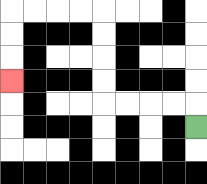{'start': '[8, 5]', 'end': '[0, 3]', 'path_directions': 'U,L,L,L,L,U,U,U,U,L,L,L,L,D,D,D', 'path_coordinates': '[[8, 5], [8, 4], [7, 4], [6, 4], [5, 4], [4, 4], [4, 3], [4, 2], [4, 1], [4, 0], [3, 0], [2, 0], [1, 0], [0, 0], [0, 1], [0, 2], [0, 3]]'}